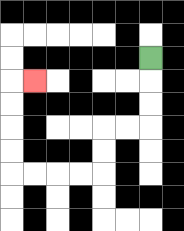{'start': '[6, 2]', 'end': '[1, 3]', 'path_directions': 'D,D,D,L,L,D,D,L,L,L,L,U,U,U,U,R', 'path_coordinates': '[[6, 2], [6, 3], [6, 4], [6, 5], [5, 5], [4, 5], [4, 6], [4, 7], [3, 7], [2, 7], [1, 7], [0, 7], [0, 6], [0, 5], [0, 4], [0, 3], [1, 3]]'}